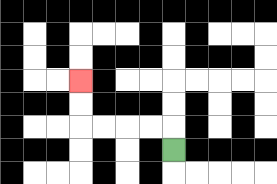{'start': '[7, 6]', 'end': '[3, 3]', 'path_directions': 'U,L,L,L,L,U,U', 'path_coordinates': '[[7, 6], [7, 5], [6, 5], [5, 5], [4, 5], [3, 5], [3, 4], [3, 3]]'}